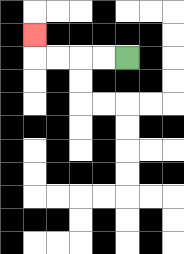{'start': '[5, 2]', 'end': '[1, 1]', 'path_directions': 'L,L,L,L,U', 'path_coordinates': '[[5, 2], [4, 2], [3, 2], [2, 2], [1, 2], [1, 1]]'}